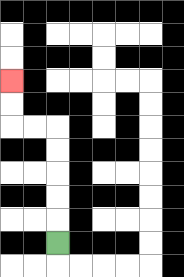{'start': '[2, 10]', 'end': '[0, 3]', 'path_directions': 'U,U,U,U,U,L,L,U,U', 'path_coordinates': '[[2, 10], [2, 9], [2, 8], [2, 7], [2, 6], [2, 5], [1, 5], [0, 5], [0, 4], [0, 3]]'}